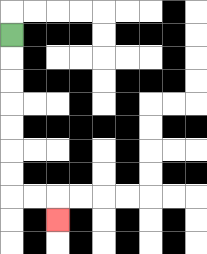{'start': '[0, 1]', 'end': '[2, 9]', 'path_directions': 'D,D,D,D,D,D,D,R,R,D', 'path_coordinates': '[[0, 1], [0, 2], [0, 3], [0, 4], [0, 5], [0, 6], [0, 7], [0, 8], [1, 8], [2, 8], [2, 9]]'}